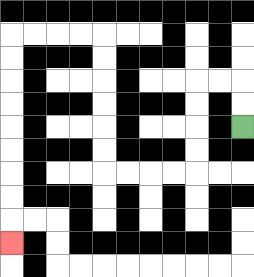{'start': '[10, 5]', 'end': '[0, 10]', 'path_directions': 'U,U,L,L,D,D,D,D,L,L,L,L,U,U,U,U,U,U,L,L,L,L,D,D,D,D,D,D,D,D,D', 'path_coordinates': '[[10, 5], [10, 4], [10, 3], [9, 3], [8, 3], [8, 4], [8, 5], [8, 6], [8, 7], [7, 7], [6, 7], [5, 7], [4, 7], [4, 6], [4, 5], [4, 4], [4, 3], [4, 2], [4, 1], [3, 1], [2, 1], [1, 1], [0, 1], [0, 2], [0, 3], [0, 4], [0, 5], [0, 6], [0, 7], [0, 8], [0, 9], [0, 10]]'}